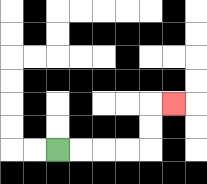{'start': '[2, 6]', 'end': '[7, 4]', 'path_directions': 'R,R,R,R,U,U,R', 'path_coordinates': '[[2, 6], [3, 6], [4, 6], [5, 6], [6, 6], [6, 5], [6, 4], [7, 4]]'}